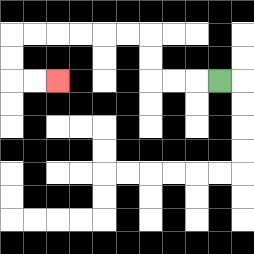{'start': '[9, 3]', 'end': '[2, 3]', 'path_directions': 'L,L,L,U,U,L,L,L,L,L,L,D,D,R,R', 'path_coordinates': '[[9, 3], [8, 3], [7, 3], [6, 3], [6, 2], [6, 1], [5, 1], [4, 1], [3, 1], [2, 1], [1, 1], [0, 1], [0, 2], [0, 3], [1, 3], [2, 3]]'}